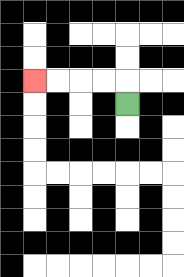{'start': '[5, 4]', 'end': '[1, 3]', 'path_directions': 'U,L,L,L,L', 'path_coordinates': '[[5, 4], [5, 3], [4, 3], [3, 3], [2, 3], [1, 3]]'}